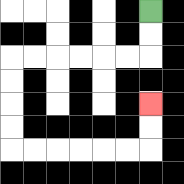{'start': '[6, 0]', 'end': '[6, 4]', 'path_directions': 'D,D,L,L,L,L,L,L,D,D,D,D,R,R,R,R,R,R,U,U', 'path_coordinates': '[[6, 0], [6, 1], [6, 2], [5, 2], [4, 2], [3, 2], [2, 2], [1, 2], [0, 2], [0, 3], [0, 4], [0, 5], [0, 6], [1, 6], [2, 6], [3, 6], [4, 6], [5, 6], [6, 6], [6, 5], [6, 4]]'}